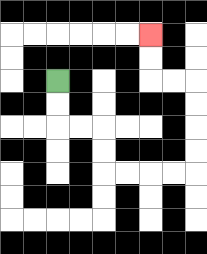{'start': '[2, 3]', 'end': '[6, 1]', 'path_directions': 'D,D,R,R,D,D,R,R,R,R,U,U,U,U,L,L,U,U', 'path_coordinates': '[[2, 3], [2, 4], [2, 5], [3, 5], [4, 5], [4, 6], [4, 7], [5, 7], [6, 7], [7, 7], [8, 7], [8, 6], [8, 5], [8, 4], [8, 3], [7, 3], [6, 3], [6, 2], [6, 1]]'}